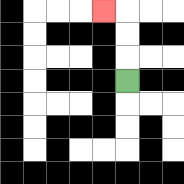{'start': '[5, 3]', 'end': '[4, 0]', 'path_directions': 'U,U,U,L', 'path_coordinates': '[[5, 3], [5, 2], [5, 1], [5, 0], [4, 0]]'}